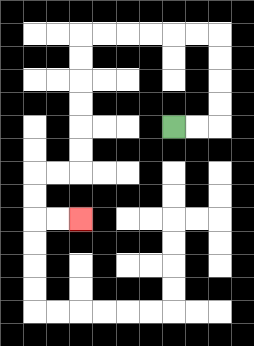{'start': '[7, 5]', 'end': '[3, 9]', 'path_directions': 'R,R,U,U,U,U,L,L,L,L,L,L,D,D,D,D,D,D,L,L,D,D,R,R', 'path_coordinates': '[[7, 5], [8, 5], [9, 5], [9, 4], [9, 3], [9, 2], [9, 1], [8, 1], [7, 1], [6, 1], [5, 1], [4, 1], [3, 1], [3, 2], [3, 3], [3, 4], [3, 5], [3, 6], [3, 7], [2, 7], [1, 7], [1, 8], [1, 9], [2, 9], [3, 9]]'}